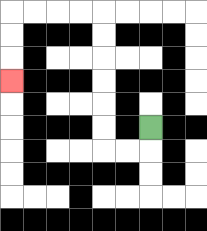{'start': '[6, 5]', 'end': '[0, 3]', 'path_directions': 'D,L,L,U,U,U,U,U,U,L,L,L,L,D,D,D', 'path_coordinates': '[[6, 5], [6, 6], [5, 6], [4, 6], [4, 5], [4, 4], [4, 3], [4, 2], [4, 1], [4, 0], [3, 0], [2, 0], [1, 0], [0, 0], [0, 1], [0, 2], [0, 3]]'}